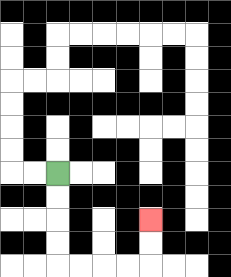{'start': '[2, 7]', 'end': '[6, 9]', 'path_directions': 'D,D,D,D,R,R,R,R,U,U', 'path_coordinates': '[[2, 7], [2, 8], [2, 9], [2, 10], [2, 11], [3, 11], [4, 11], [5, 11], [6, 11], [6, 10], [6, 9]]'}